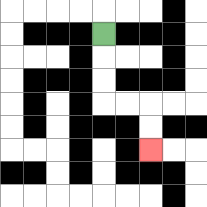{'start': '[4, 1]', 'end': '[6, 6]', 'path_directions': 'D,D,D,R,R,D,D', 'path_coordinates': '[[4, 1], [4, 2], [4, 3], [4, 4], [5, 4], [6, 4], [6, 5], [6, 6]]'}